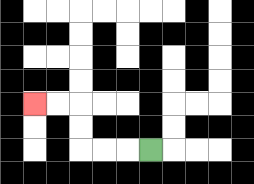{'start': '[6, 6]', 'end': '[1, 4]', 'path_directions': 'L,L,L,U,U,L,L', 'path_coordinates': '[[6, 6], [5, 6], [4, 6], [3, 6], [3, 5], [3, 4], [2, 4], [1, 4]]'}